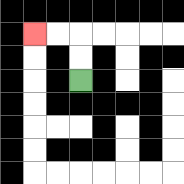{'start': '[3, 3]', 'end': '[1, 1]', 'path_directions': 'U,U,L,L', 'path_coordinates': '[[3, 3], [3, 2], [3, 1], [2, 1], [1, 1]]'}